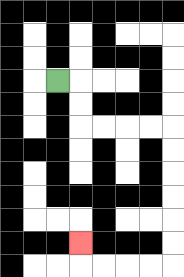{'start': '[2, 3]', 'end': '[3, 10]', 'path_directions': 'R,D,D,R,R,R,R,D,D,D,D,D,D,L,L,L,L,U', 'path_coordinates': '[[2, 3], [3, 3], [3, 4], [3, 5], [4, 5], [5, 5], [6, 5], [7, 5], [7, 6], [7, 7], [7, 8], [7, 9], [7, 10], [7, 11], [6, 11], [5, 11], [4, 11], [3, 11], [3, 10]]'}